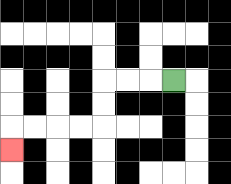{'start': '[7, 3]', 'end': '[0, 6]', 'path_directions': 'L,L,L,D,D,L,L,L,L,D', 'path_coordinates': '[[7, 3], [6, 3], [5, 3], [4, 3], [4, 4], [4, 5], [3, 5], [2, 5], [1, 5], [0, 5], [0, 6]]'}